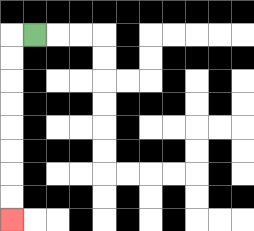{'start': '[1, 1]', 'end': '[0, 9]', 'path_directions': 'L,D,D,D,D,D,D,D,D', 'path_coordinates': '[[1, 1], [0, 1], [0, 2], [0, 3], [0, 4], [0, 5], [0, 6], [0, 7], [0, 8], [0, 9]]'}